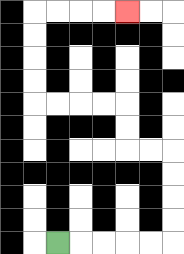{'start': '[2, 10]', 'end': '[5, 0]', 'path_directions': 'R,R,R,R,R,U,U,U,U,L,L,U,U,L,L,L,L,U,U,U,U,R,R,R,R', 'path_coordinates': '[[2, 10], [3, 10], [4, 10], [5, 10], [6, 10], [7, 10], [7, 9], [7, 8], [7, 7], [7, 6], [6, 6], [5, 6], [5, 5], [5, 4], [4, 4], [3, 4], [2, 4], [1, 4], [1, 3], [1, 2], [1, 1], [1, 0], [2, 0], [3, 0], [4, 0], [5, 0]]'}